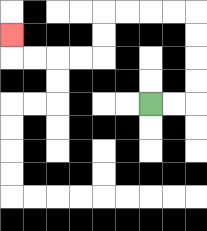{'start': '[6, 4]', 'end': '[0, 1]', 'path_directions': 'R,R,U,U,U,U,L,L,L,L,D,D,L,L,L,L,U', 'path_coordinates': '[[6, 4], [7, 4], [8, 4], [8, 3], [8, 2], [8, 1], [8, 0], [7, 0], [6, 0], [5, 0], [4, 0], [4, 1], [4, 2], [3, 2], [2, 2], [1, 2], [0, 2], [0, 1]]'}